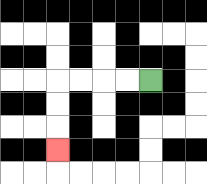{'start': '[6, 3]', 'end': '[2, 6]', 'path_directions': 'L,L,L,L,D,D,D', 'path_coordinates': '[[6, 3], [5, 3], [4, 3], [3, 3], [2, 3], [2, 4], [2, 5], [2, 6]]'}